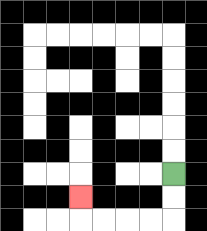{'start': '[7, 7]', 'end': '[3, 8]', 'path_directions': 'D,D,L,L,L,L,U', 'path_coordinates': '[[7, 7], [7, 8], [7, 9], [6, 9], [5, 9], [4, 9], [3, 9], [3, 8]]'}